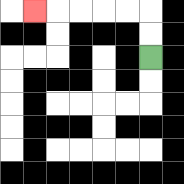{'start': '[6, 2]', 'end': '[1, 0]', 'path_directions': 'U,U,L,L,L,L,L', 'path_coordinates': '[[6, 2], [6, 1], [6, 0], [5, 0], [4, 0], [3, 0], [2, 0], [1, 0]]'}